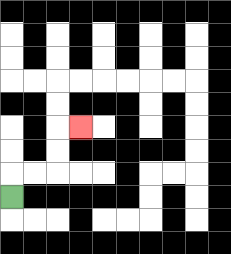{'start': '[0, 8]', 'end': '[3, 5]', 'path_directions': 'U,R,R,U,U,R', 'path_coordinates': '[[0, 8], [0, 7], [1, 7], [2, 7], [2, 6], [2, 5], [3, 5]]'}